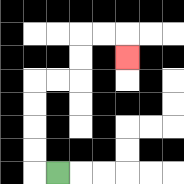{'start': '[2, 7]', 'end': '[5, 2]', 'path_directions': 'L,U,U,U,U,R,R,U,U,R,R,D', 'path_coordinates': '[[2, 7], [1, 7], [1, 6], [1, 5], [1, 4], [1, 3], [2, 3], [3, 3], [3, 2], [3, 1], [4, 1], [5, 1], [5, 2]]'}